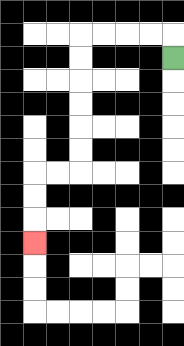{'start': '[7, 2]', 'end': '[1, 10]', 'path_directions': 'U,L,L,L,L,D,D,D,D,D,D,L,L,D,D,D', 'path_coordinates': '[[7, 2], [7, 1], [6, 1], [5, 1], [4, 1], [3, 1], [3, 2], [3, 3], [3, 4], [3, 5], [3, 6], [3, 7], [2, 7], [1, 7], [1, 8], [1, 9], [1, 10]]'}